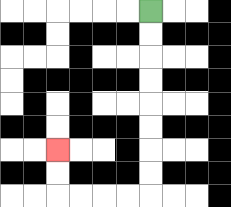{'start': '[6, 0]', 'end': '[2, 6]', 'path_directions': 'D,D,D,D,D,D,D,D,L,L,L,L,U,U', 'path_coordinates': '[[6, 0], [6, 1], [6, 2], [6, 3], [6, 4], [6, 5], [6, 6], [6, 7], [6, 8], [5, 8], [4, 8], [3, 8], [2, 8], [2, 7], [2, 6]]'}